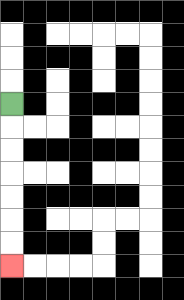{'start': '[0, 4]', 'end': '[0, 11]', 'path_directions': 'D,D,D,D,D,D,D', 'path_coordinates': '[[0, 4], [0, 5], [0, 6], [0, 7], [0, 8], [0, 9], [0, 10], [0, 11]]'}